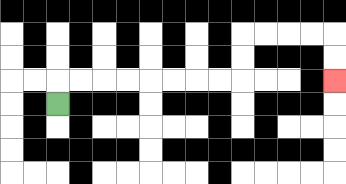{'start': '[2, 4]', 'end': '[14, 3]', 'path_directions': 'U,R,R,R,R,R,R,R,R,U,U,R,R,R,R,D,D', 'path_coordinates': '[[2, 4], [2, 3], [3, 3], [4, 3], [5, 3], [6, 3], [7, 3], [8, 3], [9, 3], [10, 3], [10, 2], [10, 1], [11, 1], [12, 1], [13, 1], [14, 1], [14, 2], [14, 3]]'}